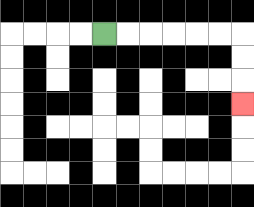{'start': '[4, 1]', 'end': '[10, 4]', 'path_directions': 'R,R,R,R,R,R,D,D,D', 'path_coordinates': '[[4, 1], [5, 1], [6, 1], [7, 1], [8, 1], [9, 1], [10, 1], [10, 2], [10, 3], [10, 4]]'}